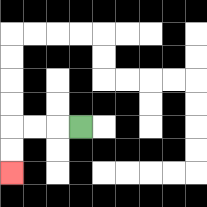{'start': '[3, 5]', 'end': '[0, 7]', 'path_directions': 'L,L,L,D,D', 'path_coordinates': '[[3, 5], [2, 5], [1, 5], [0, 5], [0, 6], [0, 7]]'}